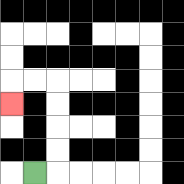{'start': '[1, 7]', 'end': '[0, 4]', 'path_directions': 'R,U,U,U,U,L,L,D', 'path_coordinates': '[[1, 7], [2, 7], [2, 6], [2, 5], [2, 4], [2, 3], [1, 3], [0, 3], [0, 4]]'}